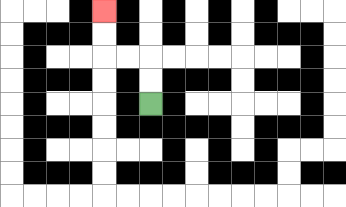{'start': '[6, 4]', 'end': '[4, 0]', 'path_directions': 'U,U,L,L,U,U', 'path_coordinates': '[[6, 4], [6, 3], [6, 2], [5, 2], [4, 2], [4, 1], [4, 0]]'}